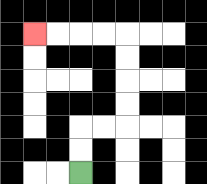{'start': '[3, 7]', 'end': '[1, 1]', 'path_directions': 'U,U,R,R,U,U,U,U,L,L,L,L', 'path_coordinates': '[[3, 7], [3, 6], [3, 5], [4, 5], [5, 5], [5, 4], [5, 3], [5, 2], [5, 1], [4, 1], [3, 1], [2, 1], [1, 1]]'}